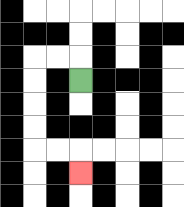{'start': '[3, 3]', 'end': '[3, 7]', 'path_directions': 'U,L,L,D,D,D,D,R,R,D', 'path_coordinates': '[[3, 3], [3, 2], [2, 2], [1, 2], [1, 3], [1, 4], [1, 5], [1, 6], [2, 6], [3, 6], [3, 7]]'}